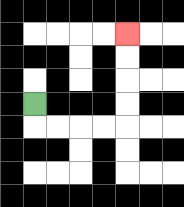{'start': '[1, 4]', 'end': '[5, 1]', 'path_directions': 'D,R,R,R,R,U,U,U,U', 'path_coordinates': '[[1, 4], [1, 5], [2, 5], [3, 5], [4, 5], [5, 5], [5, 4], [5, 3], [5, 2], [5, 1]]'}